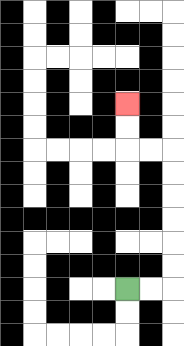{'start': '[5, 12]', 'end': '[5, 4]', 'path_directions': 'R,R,U,U,U,U,U,U,L,L,U,U', 'path_coordinates': '[[5, 12], [6, 12], [7, 12], [7, 11], [7, 10], [7, 9], [7, 8], [7, 7], [7, 6], [6, 6], [5, 6], [5, 5], [5, 4]]'}